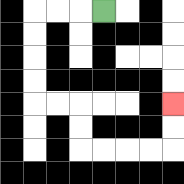{'start': '[4, 0]', 'end': '[7, 4]', 'path_directions': 'L,L,L,D,D,D,D,R,R,D,D,R,R,R,R,U,U', 'path_coordinates': '[[4, 0], [3, 0], [2, 0], [1, 0], [1, 1], [1, 2], [1, 3], [1, 4], [2, 4], [3, 4], [3, 5], [3, 6], [4, 6], [5, 6], [6, 6], [7, 6], [7, 5], [7, 4]]'}